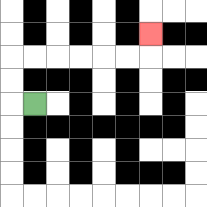{'start': '[1, 4]', 'end': '[6, 1]', 'path_directions': 'L,U,U,R,R,R,R,R,R,U', 'path_coordinates': '[[1, 4], [0, 4], [0, 3], [0, 2], [1, 2], [2, 2], [3, 2], [4, 2], [5, 2], [6, 2], [6, 1]]'}